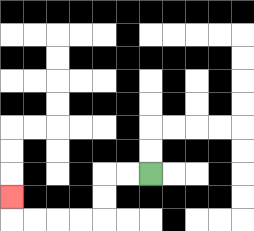{'start': '[6, 7]', 'end': '[0, 8]', 'path_directions': 'L,L,D,D,L,L,L,L,U', 'path_coordinates': '[[6, 7], [5, 7], [4, 7], [4, 8], [4, 9], [3, 9], [2, 9], [1, 9], [0, 9], [0, 8]]'}